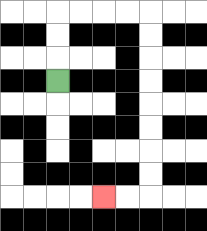{'start': '[2, 3]', 'end': '[4, 8]', 'path_directions': 'U,U,U,R,R,R,R,D,D,D,D,D,D,D,D,L,L', 'path_coordinates': '[[2, 3], [2, 2], [2, 1], [2, 0], [3, 0], [4, 0], [5, 0], [6, 0], [6, 1], [6, 2], [6, 3], [6, 4], [6, 5], [6, 6], [6, 7], [6, 8], [5, 8], [4, 8]]'}